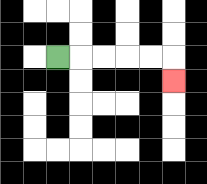{'start': '[2, 2]', 'end': '[7, 3]', 'path_directions': 'R,R,R,R,R,D', 'path_coordinates': '[[2, 2], [3, 2], [4, 2], [5, 2], [6, 2], [7, 2], [7, 3]]'}